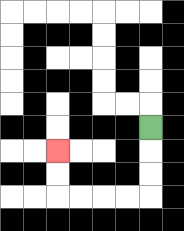{'start': '[6, 5]', 'end': '[2, 6]', 'path_directions': 'D,D,D,L,L,L,L,U,U', 'path_coordinates': '[[6, 5], [6, 6], [6, 7], [6, 8], [5, 8], [4, 8], [3, 8], [2, 8], [2, 7], [2, 6]]'}